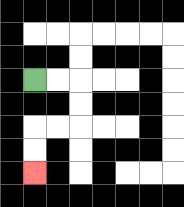{'start': '[1, 3]', 'end': '[1, 7]', 'path_directions': 'R,R,D,D,L,L,D,D', 'path_coordinates': '[[1, 3], [2, 3], [3, 3], [3, 4], [3, 5], [2, 5], [1, 5], [1, 6], [1, 7]]'}